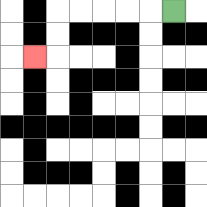{'start': '[7, 0]', 'end': '[1, 2]', 'path_directions': 'L,L,L,L,L,D,D,L', 'path_coordinates': '[[7, 0], [6, 0], [5, 0], [4, 0], [3, 0], [2, 0], [2, 1], [2, 2], [1, 2]]'}